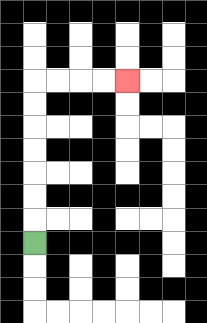{'start': '[1, 10]', 'end': '[5, 3]', 'path_directions': 'U,U,U,U,U,U,U,R,R,R,R', 'path_coordinates': '[[1, 10], [1, 9], [1, 8], [1, 7], [1, 6], [1, 5], [1, 4], [1, 3], [2, 3], [3, 3], [4, 3], [5, 3]]'}